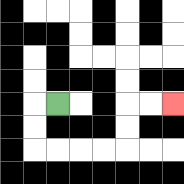{'start': '[2, 4]', 'end': '[7, 4]', 'path_directions': 'L,D,D,R,R,R,R,U,U,R,R', 'path_coordinates': '[[2, 4], [1, 4], [1, 5], [1, 6], [2, 6], [3, 6], [4, 6], [5, 6], [5, 5], [5, 4], [6, 4], [7, 4]]'}